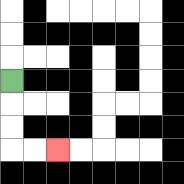{'start': '[0, 3]', 'end': '[2, 6]', 'path_directions': 'D,D,D,R,R', 'path_coordinates': '[[0, 3], [0, 4], [0, 5], [0, 6], [1, 6], [2, 6]]'}